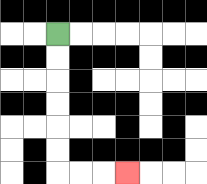{'start': '[2, 1]', 'end': '[5, 7]', 'path_directions': 'D,D,D,D,D,D,R,R,R', 'path_coordinates': '[[2, 1], [2, 2], [2, 3], [2, 4], [2, 5], [2, 6], [2, 7], [3, 7], [4, 7], [5, 7]]'}